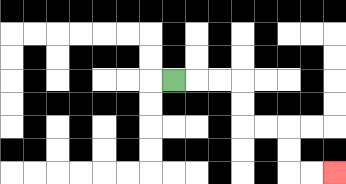{'start': '[7, 3]', 'end': '[14, 7]', 'path_directions': 'R,R,R,D,D,R,R,D,D,R,R', 'path_coordinates': '[[7, 3], [8, 3], [9, 3], [10, 3], [10, 4], [10, 5], [11, 5], [12, 5], [12, 6], [12, 7], [13, 7], [14, 7]]'}